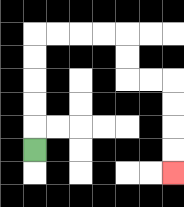{'start': '[1, 6]', 'end': '[7, 7]', 'path_directions': 'U,U,U,U,U,R,R,R,R,D,D,R,R,D,D,D,D', 'path_coordinates': '[[1, 6], [1, 5], [1, 4], [1, 3], [1, 2], [1, 1], [2, 1], [3, 1], [4, 1], [5, 1], [5, 2], [5, 3], [6, 3], [7, 3], [7, 4], [7, 5], [7, 6], [7, 7]]'}